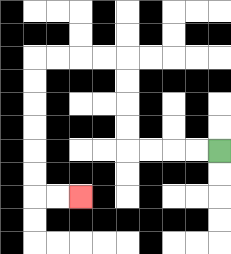{'start': '[9, 6]', 'end': '[3, 8]', 'path_directions': 'L,L,L,L,U,U,U,U,L,L,L,L,D,D,D,D,D,D,R,R', 'path_coordinates': '[[9, 6], [8, 6], [7, 6], [6, 6], [5, 6], [5, 5], [5, 4], [5, 3], [5, 2], [4, 2], [3, 2], [2, 2], [1, 2], [1, 3], [1, 4], [1, 5], [1, 6], [1, 7], [1, 8], [2, 8], [3, 8]]'}